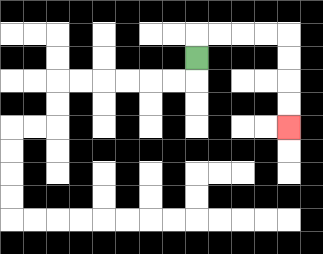{'start': '[8, 2]', 'end': '[12, 5]', 'path_directions': 'U,R,R,R,R,D,D,D,D', 'path_coordinates': '[[8, 2], [8, 1], [9, 1], [10, 1], [11, 1], [12, 1], [12, 2], [12, 3], [12, 4], [12, 5]]'}